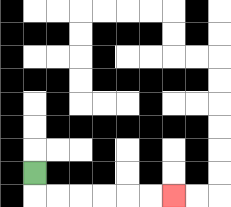{'start': '[1, 7]', 'end': '[7, 8]', 'path_directions': 'D,R,R,R,R,R,R', 'path_coordinates': '[[1, 7], [1, 8], [2, 8], [3, 8], [4, 8], [5, 8], [6, 8], [7, 8]]'}